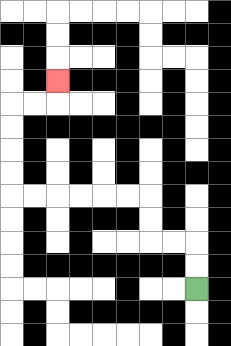{'start': '[8, 12]', 'end': '[2, 3]', 'path_directions': 'U,U,L,L,U,U,L,L,L,L,L,L,U,U,U,U,R,R,U', 'path_coordinates': '[[8, 12], [8, 11], [8, 10], [7, 10], [6, 10], [6, 9], [6, 8], [5, 8], [4, 8], [3, 8], [2, 8], [1, 8], [0, 8], [0, 7], [0, 6], [0, 5], [0, 4], [1, 4], [2, 4], [2, 3]]'}